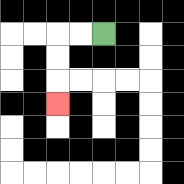{'start': '[4, 1]', 'end': '[2, 4]', 'path_directions': 'L,L,D,D,D', 'path_coordinates': '[[4, 1], [3, 1], [2, 1], [2, 2], [2, 3], [2, 4]]'}